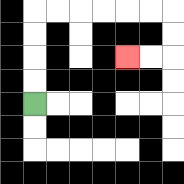{'start': '[1, 4]', 'end': '[5, 2]', 'path_directions': 'U,U,U,U,R,R,R,R,R,R,D,D,L,L', 'path_coordinates': '[[1, 4], [1, 3], [1, 2], [1, 1], [1, 0], [2, 0], [3, 0], [4, 0], [5, 0], [6, 0], [7, 0], [7, 1], [7, 2], [6, 2], [5, 2]]'}